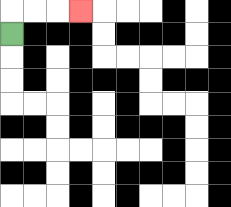{'start': '[0, 1]', 'end': '[3, 0]', 'path_directions': 'U,R,R,R', 'path_coordinates': '[[0, 1], [0, 0], [1, 0], [2, 0], [3, 0]]'}